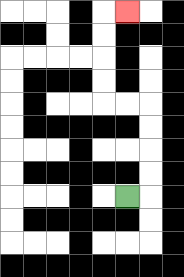{'start': '[5, 8]', 'end': '[5, 0]', 'path_directions': 'R,U,U,U,U,L,L,U,U,U,U,R', 'path_coordinates': '[[5, 8], [6, 8], [6, 7], [6, 6], [6, 5], [6, 4], [5, 4], [4, 4], [4, 3], [4, 2], [4, 1], [4, 0], [5, 0]]'}